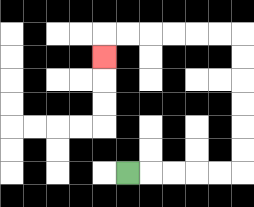{'start': '[5, 7]', 'end': '[4, 2]', 'path_directions': 'R,R,R,R,R,U,U,U,U,U,U,L,L,L,L,L,L,D', 'path_coordinates': '[[5, 7], [6, 7], [7, 7], [8, 7], [9, 7], [10, 7], [10, 6], [10, 5], [10, 4], [10, 3], [10, 2], [10, 1], [9, 1], [8, 1], [7, 1], [6, 1], [5, 1], [4, 1], [4, 2]]'}